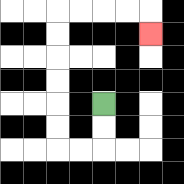{'start': '[4, 4]', 'end': '[6, 1]', 'path_directions': 'D,D,L,L,U,U,U,U,U,U,R,R,R,R,D', 'path_coordinates': '[[4, 4], [4, 5], [4, 6], [3, 6], [2, 6], [2, 5], [2, 4], [2, 3], [2, 2], [2, 1], [2, 0], [3, 0], [4, 0], [5, 0], [6, 0], [6, 1]]'}